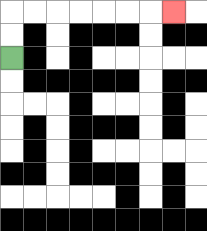{'start': '[0, 2]', 'end': '[7, 0]', 'path_directions': 'U,U,R,R,R,R,R,R,R', 'path_coordinates': '[[0, 2], [0, 1], [0, 0], [1, 0], [2, 0], [3, 0], [4, 0], [5, 0], [6, 0], [7, 0]]'}